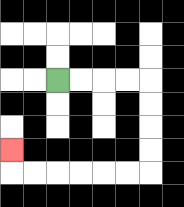{'start': '[2, 3]', 'end': '[0, 6]', 'path_directions': 'R,R,R,R,D,D,D,D,L,L,L,L,L,L,U', 'path_coordinates': '[[2, 3], [3, 3], [4, 3], [5, 3], [6, 3], [6, 4], [6, 5], [6, 6], [6, 7], [5, 7], [4, 7], [3, 7], [2, 7], [1, 7], [0, 7], [0, 6]]'}